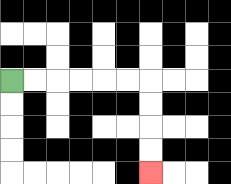{'start': '[0, 3]', 'end': '[6, 7]', 'path_directions': 'R,R,R,R,R,R,D,D,D,D', 'path_coordinates': '[[0, 3], [1, 3], [2, 3], [3, 3], [4, 3], [5, 3], [6, 3], [6, 4], [6, 5], [6, 6], [6, 7]]'}